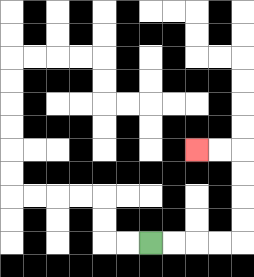{'start': '[6, 10]', 'end': '[8, 6]', 'path_directions': 'R,R,R,R,U,U,U,U,L,L', 'path_coordinates': '[[6, 10], [7, 10], [8, 10], [9, 10], [10, 10], [10, 9], [10, 8], [10, 7], [10, 6], [9, 6], [8, 6]]'}